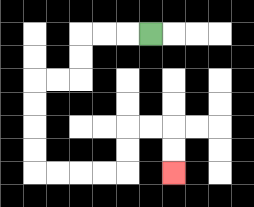{'start': '[6, 1]', 'end': '[7, 7]', 'path_directions': 'L,L,L,D,D,L,L,D,D,D,D,R,R,R,R,U,U,R,R,D,D', 'path_coordinates': '[[6, 1], [5, 1], [4, 1], [3, 1], [3, 2], [3, 3], [2, 3], [1, 3], [1, 4], [1, 5], [1, 6], [1, 7], [2, 7], [3, 7], [4, 7], [5, 7], [5, 6], [5, 5], [6, 5], [7, 5], [7, 6], [7, 7]]'}